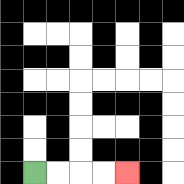{'start': '[1, 7]', 'end': '[5, 7]', 'path_directions': 'R,R,R,R', 'path_coordinates': '[[1, 7], [2, 7], [3, 7], [4, 7], [5, 7]]'}